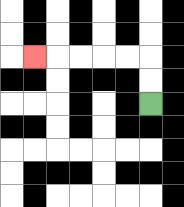{'start': '[6, 4]', 'end': '[1, 2]', 'path_directions': 'U,U,L,L,L,L,L', 'path_coordinates': '[[6, 4], [6, 3], [6, 2], [5, 2], [4, 2], [3, 2], [2, 2], [1, 2]]'}